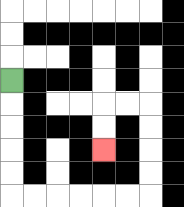{'start': '[0, 3]', 'end': '[4, 6]', 'path_directions': 'D,D,D,D,D,R,R,R,R,R,R,U,U,U,U,L,L,D,D', 'path_coordinates': '[[0, 3], [0, 4], [0, 5], [0, 6], [0, 7], [0, 8], [1, 8], [2, 8], [3, 8], [4, 8], [5, 8], [6, 8], [6, 7], [6, 6], [6, 5], [6, 4], [5, 4], [4, 4], [4, 5], [4, 6]]'}